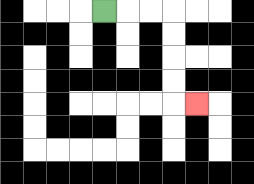{'start': '[4, 0]', 'end': '[8, 4]', 'path_directions': 'R,R,R,D,D,D,D,R', 'path_coordinates': '[[4, 0], [5, 0], [6, 0], [7, 0], [7, 1], [7, 2], [7, 3], [7, 4], [8, 4]]'}